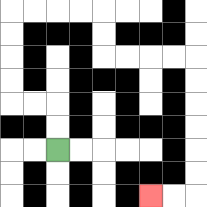{'start': '[2, 6]', 'end': '[6, 8]', 'path_directions': 'U,U,L,L,U,U,U,U,R,R,R,R,D,D,R,R,R,R,D,D,D,D,D,D,L,L', 'path_coordinates': '[[2, 6], [2, 5], [2, 4], [1, 4], [0, 4], [0, 3], [0, 2], [0, 1], [0, 0], [1, 0], [2, 0], [3, 0], [4, 0], [4, 1], [4, 2], [5, 2], [6, 2], [7, 2], [8, 2], [8, 3], [8, 4], [8, 5], [8, 6], [8, 7], [8, 8], [7, 8], [6, 8]]'}